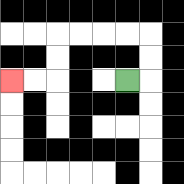{'start': '[5, 3]', 'end': '[0, 3]', 'path_directions': 'R,U,U,L,L,L,L,D,D,L,L', 'path_coordinates': '[[5, 3], [6, 3], [6, 2], [6, 1], [5, 1], [4, 1], [3, 1], [2, 1], [2, 2], [2, 3], [1, 3], [0, 3]]'}